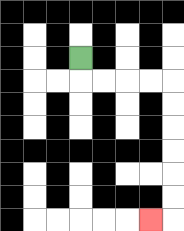{'start': '[3, 2]', 'end': '[6, 9]', 'path_directions': 'D,R,R,R,R,D,D,D,D,D,D,L', 'path_coordinates': '[[3, 2], [3, 3], [4, 3], [5, 3], [6, 3], [7, 3], [7, 4], [7, 5], [7, 6], [7, 7], [7, 8], [7, 9], [6, 9]]'}